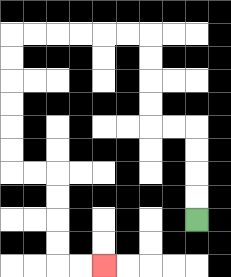{'start': '[8, 9]', 'end': '[4, 11]', 'path_directions': 'U,U,U,U,L,L,U,U,U,U,L,L,L,L,L,L,D,D,D,D,D,D,R,R,D,D,D,D,R,R', 'path_coordinates': '[[8, 9], [8, 8], [8, 7], [8, 6], [8, 5], [7, 5], [6, 5], [6, 4], [6, 3], [6, 2], [6, 1], [5, 1], [4, 1], [3, 1], [2, 1], [1, 1], [0, 1], [0, 2], [0, 3], [0, 4], [0, 5], [0, 6], [0, 7], [1, 7], [2, 7], [2, 8], [2, 9], [2, 10], [2, 11], [3, 11], [4, 11]]'}